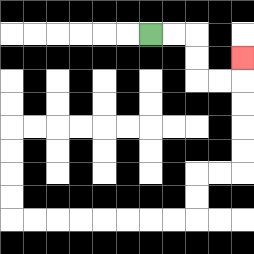{'start': '[6, 1]', 'end': '[10, 2]', 'path_directions': 'R,R,D,D,R,R,U', 'path_coordinates': '[[6, 1], [7, 1], [8, 1], [8, 2], [8, 3], [9, 3], [10, 3], [10, 2]]'}